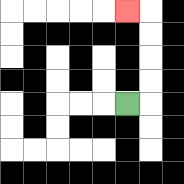{'start': '[5, 4]', 'end': '[5, 0]', 'path_directions': 'R,U,U,U,U,L', 'path_coordinates': '[[5, 4], [6, 4], [6, 3], [6, 2], [6, 1], [6, 0], [5, 0]]'}